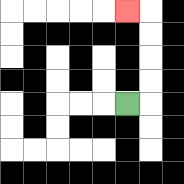{'start': '[5, 4]', 'end': '[5, 0]', 'path_directions': 'R,U,U,U,U,L', 'path_coordinates': '[[5, 4], [6, 4], [6, 3], [6, 2], [6, 1], [6, 0], [5, 0]]'}